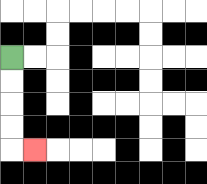{'start': '[0, 2]', 'end': '[1, 6]', 'path_directions': 'D,D,D,D,R', 'path_coordinates': '[[0, 2], [0, 3], [0, 4], [0, 5], [0, 6], [1, 6]]'}